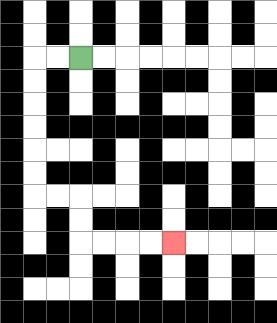{'start': '[3, 2]', 'end': '[7, 10]', 'path_directions': 'L,L,D,D,D,D,D,D,R,R,D,D,R,R,R,R', 'path_coordinates': '[[3, 2], [2, 2], [1, 2], [1, 3], [1, 4], [1, 5], [1, 6], [1, 7], [1, 8], [2, 8], [3, 8], [3, 9], [3, 10], [4, 10], [5, 10], [6, 10], [7, 10]]'}